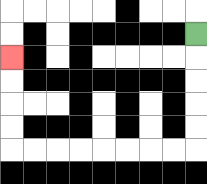{'start': '[8, 1]', 'end': '[0, 2]', 'path_directions': 'D,D,D,D,D,L,L,L,L,L,L,L,L,U,U,U,U', 'path_coordinates': '[[8, 1], [8, 2], [8, 3], [8, 4], [8, 5], [8, 6], [7, 6], [6, 6], [5, 6], [4, 6], [3, 6], [2, 6], [1, 6], [0, 6], [0, 5], [0, 4], [0, 3], [0, 2]]'}